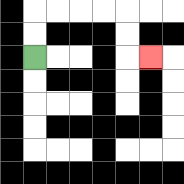{'start': '[1, 2]', 'end': '[6, 2]', 'path_directions': 'U,U,R,R,R,R,D,D,R', 'path_coordinates': '[[1, 2], [1, 1], [1, 0], [2, 0], [3, 0], [4, 0], [5, 0], [5, 1], [5, 2], [6, 2]]'}